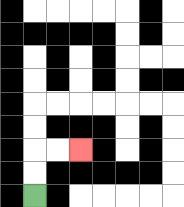{'start': '[1, 8]', 'end': '[3, 6]', 'path_directions': 'U,U,R,R', 'path_coordinates': '[[1, 8], [1, 7], [1, 6], [2, 6], [3, 6]]'}